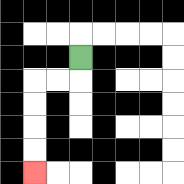{'start': '[3, 2]', 'end': '[1, 7]', 'path_directions': 'D,L,L,D,D,D,D', 'path_coordinates': '[[3, 2], [3, 3], [2, 3], [1, 3], [1, 4], [1, 5], [1, 6], [1, 7]]'}